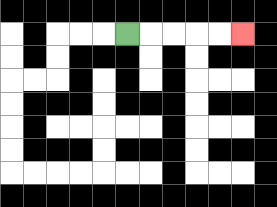{'start': '[5, 1]', 'end': '[10, 1]', 'path_directions': 'R,R,R,R,R', 'path_coordinates': '[[5, 1], [6, 1], [7, 1], [8, 1], [9, 1], [10, 1]]'}